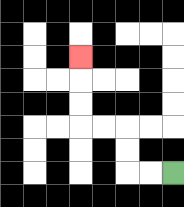{'start': '[7, 7]', 'end': '[3, 2]', 'path_directions': 'L,L,U,U,L,L,U,U,U', 'path_coordinates': '[[7, 7], [6, 7], [5, 7], [5, 6], [5, 5], [4, 5], [3, 5], [3, 4], [3, 3], [3, 2]]'}